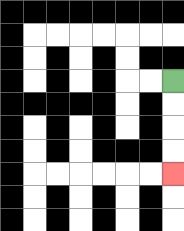{'start': '[7, 3]', 'end': '[7, 7]', 'path_directions': 'D,D,D,D', 'path_coordinates': '[[7, 3], [7, 4], [7, 5], [7, 6], [7, 7]]'}